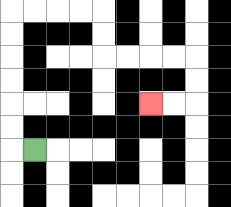{'start': '[1, 6]', 'end': '[6, 4]', 'path_directions': 'L,U,U,U,U,U,U,R,R,R,R,D,D,R,R,R,R,D,D,L,L', 'path_coordinates': '[[1, 6], [0, 6], [0, 5], [0, 4], [0, 3], [0, 2], [0, 1], [0, 0], [1, 0], [2, 0], [3, 0], [4, 0], [4, 1], [4, 2], [5, 2], [6, 2], [7, 2], [8, 2], [8, 3], [8, 4], [7, 4], [6, 4]]'}